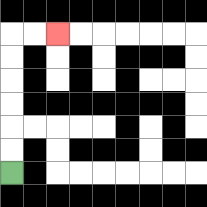{'start': '[0, 7]', 'end': '[2, 1]', 'path_directions': 'U,U,U,U,U,U,R,R', 'path_coordinates': '[[0, 7], [0, 6], [0, 5], [0, 4], [0, 3], [0, 2], [0, 1], [1, 1], [2, 1]]'}